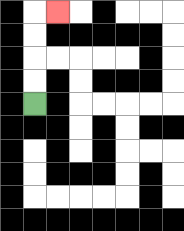{'start': '[1, 4]', 'end': '[2, 0]', 'path_directions': 'U,U,U,U,R', 'path_coordinates': '[[1, 4], [1, 3], [1, 2], [1, 1], [1, 0], [2, 0]]'}